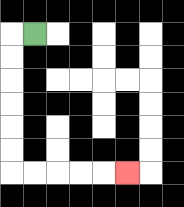{'start': '[1, 1]', 'end': '[5, 7]', 'path_directions': 'L,D,D,D,D,D,D,R,R,R,R,R', 'path_coordinates': '[[1, 1], [0, 1], [0, 2], [0, 3], [0, 4], [0, 5], [0, 6], [0, 7], [1, 7], [2, 7], [3, 7], [4, 7], [5, 7]]'}